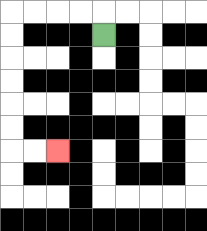{'start': '[4, 1]', 'end': '[2, 6]', 'path_directions': 'U,L,L,L,L,D,D,D,D,D,D,R,R', 'path_coordinates': '[[4, 1], [4, 0], [3, 0], [2, 0], [1, 0], [0, 0], [0, 1], [0, 2], [0, 3], [0, 4], [0, 5], [0, 6], [1, 6], [2, 6]]'}